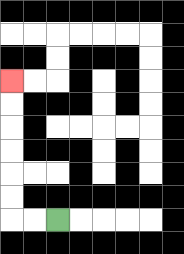{'start': '[2, 9]', 'end': '[0, 3]', 'path_directions': 'L,L,U,U,U,U,U,U', 'path_coordinates': '[[2, 9], [1, 9], [0, 9], [0, 8], [0, 7], [0, 6], [0, 5], [0, 4], [0, 3]]'}